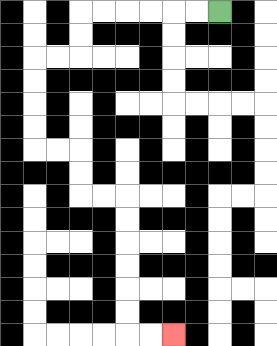{'start': '[9, 0]', 'end': '[7, 14]', 'path_directions': 'L,L,L,L,L,L,D,D,L,L,D,D,D,D,R,R,D,D,R,R,D,D,D,D,D,D,R,R', 'path_coordinates': '[[9, 0], [8, 0], [7, 0], [6, 0], [5, 0], [4, 0], [3, 0], [3, 1], [3, 2], [2, 2], [1, 2], [1, 3], [1, 4], [1, 5], [1, 6], [2, 6], [3, 6], [3, 7], [3, 8], [4, 8], [5, 8], [5, 9], [5, 10], [5, 11], [5, 12], [5, 13], [5, 14], [6, 14], [7, 14]]'}